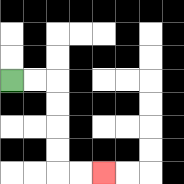{'start': '[0, 3]', 'end': '[4, 7]', 'path_directions': 'R,R,D,D,D,D,R,R', 'path_coordinates': '[[0, 3], [1, 3], [2, 3], [2, 4], [2, 5], [2, 6], [2, 7], [3, 7], [4, 7]]'}